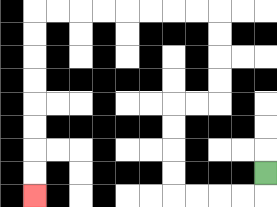{'start': '[11, 7]', 'end': '[1, 8]', 'path_directions': 'D,L,L,L,L,U,U,U,U,R,R,U,U,U,U,L,L,L,L,L,L,L,L,D,D,D,D,D,D,D,D', 'path_coordinates': '[[11, 7], [11, 8], [10, 8], [9, 8], [8, 8], [7, 8], [7, 7], [7, 6], [7, 5], [7, 4], [8, 4], [9, 4], [9, 3], [9, 2], [9, 1], [9, 0], [8, 0], [7, 0], [6, 0], [5, 0], [4, 0], [3, 0], [2, 0], [1, 0], [1, 1], [1, 2], [1, 3], [1, 4], [1, 5], [1, 6], [1, 7], [1, 8]]'}